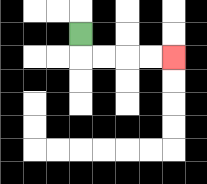{'start': '[3, 1]', 'end': '[7, 2]', 'path_directions': 'D,R,R,R,R', 'path_coordinates': '[[3, 1], [3, 2], [4, 2], [5, 2], [6, 2], [7, 2]]'}